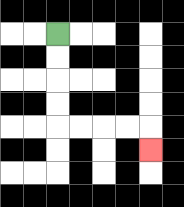{'start': '[2, 1]', 'end': '[6, 6]', 'path_directions': 'D,D,D,D,R,R,R,R,D', 'path_coordinates': '[[2, 1], [2, 2], [2, 3], [2, 4], [2, 5], [3, 5], [4, 5], [5, 5], [6, 5], [6, 6]]'}